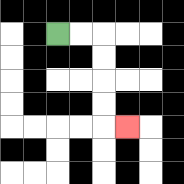{'start': '[2, 1]', 'end': '[5, 5]', 'path_directions': 'R,R,D,D,D,D,R', 'path_coordinates': '[[2, 1], [3, 1], [4, 1], [4, 2], [4, 3], [4, 4], [4, 5], [5, 5]]'}